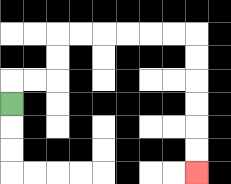{'start': '[0, 4]', 'end': '[8, 7]', 'path_directions': 'U,R,R,U,U,R,R,R,R,R,R,D,D,D,D,D,D', 'path_coordinates': '[[0, 4], [0, 3], [1, 3], [2, 3], [2, 2], [2, 1], [3, 1], [4, 1], [5, 1], [6, 1], [7, 1], [8, 1], [8, 2], [8, 3], [8, 4], [8, 5], [8, 6], [8, 7]]'}